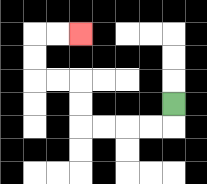{'start': '[7, 4]', 'end': '[3, 1]', 'path_directions': 'D,L,L,L,L,U,U,L,L,U,U,R,R', 'path_coordinates': '[[7, 4], [7, 5], [6, 5], [5, 5], [4, 5], [3, 5], [3, 4], [3, 3], [2, 3], [1, 3], [1, 2], [1, 1], [2, 1], [3, 1]]'}